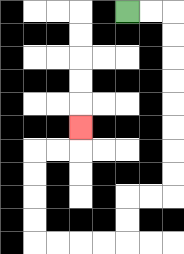{'start': '[5, 0]', 'end': '[3, 5]', 'path_directions': 'R,R,D,D,D,D,D,D,D,D,L,L,D,D,L,L,L,L,U,U,U,U,R,R,U', 'path_coordinates': '[[5, 0], [6, 0], [7, 0], [7, 1], [7, 2], [7, 3], [7, 4], [7, 5], [7, 6], [7, 7], [7, 8], [6, 8], [5, 8], [5, 9], [5, 10], [4, 10], [3, 10], [2, 10], [1, 10], [1, 9], [1, 8], [1, 7], [1, 6], [2, 6], [3, 6], [3, 5]]'}